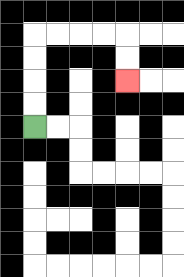{'start': '[1, 5]', 'end': '[5, 3]', 'path_directions': 'U,U,U,U,R,R,R,R,D,D', 'path_coordinates': '[[1, 5], [1, 4], [1, 3], [1, 2], [1, 1], [2, 1], [3, 1], [4, 1], [5, 1], [5, 2], [5, 3]]'}